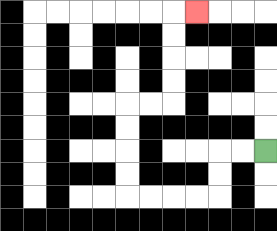{'start': '[11, 6]', 'end': '[8, 0]', 'path_directions': 'L,L,D,D,L,L,L,L,U,U,U,U,R,R,U,U,U,U,R', 'path_coordinates': '[[11, 6], [10, 6], [9, 6], [9, 7], [9, 8], [8, 8], [7, 8], [6, 8], [5, 8], [5, 7], [5, 6], [5, 5], [5, 4], [6, 4], [7, 4], [7, 3], [7, 2], [7, 1], [7, 0], [8, 0]]'}